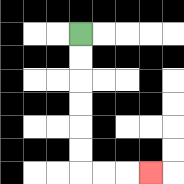{'start': '[3, 1]', 'end': '[6, 7]', 'path_directions': 'D,D,D,D,D,D,R,R,R', 'path_coordinates': '[[3, 1], [3, 2], [3, 3], [3, 4], [3, 5], [3, 6], [3, 7], [4, 7], [5, 7], [6, 7]]'}